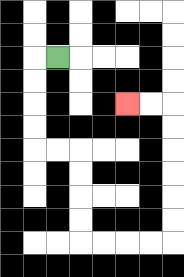{'start': '[2, 2]', 'end': '[5, 4]', 'path_directions': 'L,D,D,D,D,R,R,D,D,D,D,R,R,R,R,U,U,U,U,U,U,L,L', 'path_coordinates': '[[2, 2], [1, 2], [1, 3], [1, 4], [1, 5], [1, 6], [2, 6], [3, 6], [3, 7], [3, 8], [3, 9], [3, 10], [4, 10], [5, 10], [6, 10], [7, 10], [7, 9], [7, 8], [7, 7], [7, 6], [7, 5], [7, 4], [6, 4], [5, 4]]'}